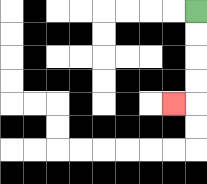{'start': '[8, 0]', 'end': '[7, 4]', 'path_directions': 'D,D,D,D,L', 'path_coordinates': '[[8, 0], [8, 1], [8, 2], [8, 3], [8, 4], [7, 4]]'}